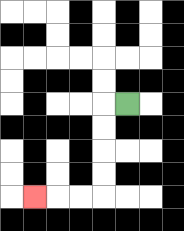{'start': '[5, 4]', 'end': '[1, 8]', 'path_directions': 'L,D,D,D,D,L,L,L', 'path_coordinates': '[[5, 4], [4, 4], [4, 5], [4, 6], [4, 7], [4, 8], [3, 8], [2, 8], [1, 8]]'}